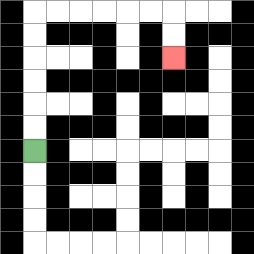{'start': '[1, 6]', 'end': '[7, 2]', 'path_directions': 'U,U,U,U,U,U,R,R,R,R,R,R,D,D', 'path_coordinates': '[[1, 6], [1, 5], [1, 4], [1, 3], [1, 2], [1, 1], [1, 0], [2, 0], [3, 0], [4, 0], [5, 0], [6, 0], [7, 0], [7, 1], [7, 2]]'}